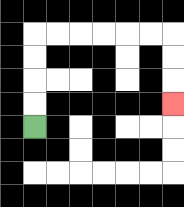{'start': '[1, 5]', 'end': '[7, 4]', 'path_directions': 'U,U,U,U,R,R,R,R,R,R,D,D,D', 'path_coordinates': '[[1, 5], [1, 4], [1, 3], [1, 2], [1, 1], [2, 1], [3, 1], [4, 1], [5, 1], [6, 1], [7, 1], [7, 2], [7, 3], [7, 4]]'}